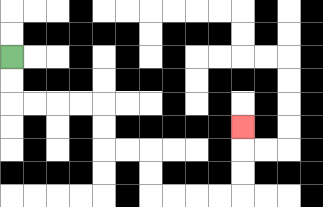{'start': '[0, 2]', 'end': '[10, 5]', 'path_directions': 'D,D,R,R,R,R,D,D,R,R,D,D,R,R,R,R,U,U,U', 'path_coordinates': '[[0, 2], [0, 3], [0, 4], [1, 4], [2, 4], [3, 4], [4, 4], [4, 5], [4, 6], [5, 6], [6, 6], [6, 7], [6, 8], [7, 8], [8, 8], [9, 8], [10, 8], [10, 7], [10, 6], [10, 5]]'}